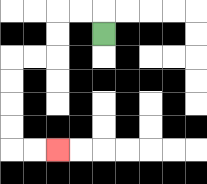{'start': '[4, 1]', 'end': '[2, 6]', 'path_directions': 'U,L,L,D,D,L,L,D,D,D,D,R,R', 'path_coordinates': '[[4, 1], [4, 0], [3, 0], [2, 0], [2, 1], [2, 2], [1, 2], [0, 2], [0, 3], [0, 4], [0, 5], [0, 6], [1, 6], [2, 6]]'}